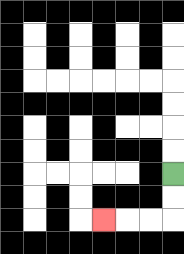{'start': '[7, 7]', 'end': '[4, 9]', 'path_directions': 'D,D,L,L,L', 'path_coordinates': '[[7, 7], [7, 8], [7, 9], [6, 9], [5, 9], [4, 9]]'}